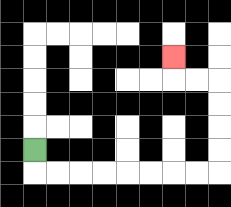{'start': '[1, 6]', 'end': '[7, 2]', 'path_directions': 'D,R,R,R,R,R,R,R,R,U,U,U,U,L,L,U', 'path_coordinates': '[[1, 6], [1, 7], [2, 7], [3, 7], [4, 7], [5, 7], [6, 7], [7, 7], [8, 7], [9, 7], [9, 6], [9, 5], [9, 4], [9, 3], [8, 3], [7, 3], [7, 2]]'}